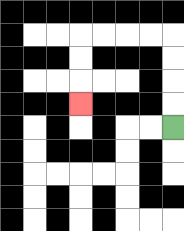{'start': '[7, 5]', 'end': '[3, 4]', 'path_directions': 'U,U,U,U,L,L,L,L,D,D,D', 'path_coordinates': '[[7, 5], [7, 4], [7, 3], [7, 2], [7, 1], [6, 1], [5, 1], [4, 1], [3, 1], [3, 2], [3, 3], [3, 4]]'}